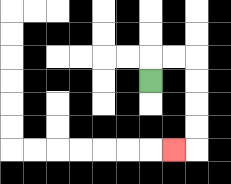{'start': '[6, 3]', 'end': '[7, 6]', 'path_directions': 'U,R,R,D,D,D,D,L', 'path_coordinates': '[[6, 3], [6, 2], [7, 2], [8, 2], [8, 3], [8, 4], [8, 5], [8, 6], [7, 6]]'}